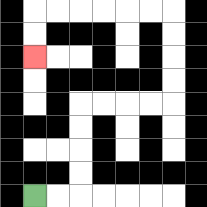{'start': '[1, 8]', 'end': '[1, 2]', 'path_directions': 'R,R,U,U,U,U,R,R,R,R,U,U,U,U,L,L,L,L,L,L,D,D', 'path_coordinates': '[[1, 8], [2, 8], [3, 8], [3, 7], [3, 6], [3, 5], [3, 4], [4, 4], [5, 4], [6, 4], [7, 4], [7, 3], [7, 2], [7, 1], [7, 0], [6, 0], [5, 0], [4, 0], [3, 0], [2, 0], [1, 0], [1, 1], [1, 2]]'}